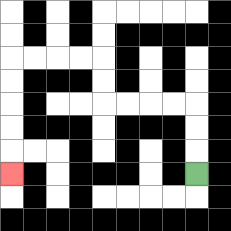{'start': '[8, 7]', 'end': '[0, 7]', 'path_directions': 'U,U,U,L,L,L,L,U,U,L,L,L,L,D,D,D,D,D', 'path_coordinates': '[[8, 7], [8, 6], [8, 5], [8, 4], [7, 4], [6, 4], [5, 4], [4, 4], [4, 3], [4, 2], [3, 2], [2, 2], [1, 2], [0, 2], [0, 3], [0, 4], [0, 5], [0, 6], [0, 7]]'}